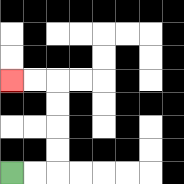{'start': '[0, 7]', 'end': '[0, 3]', 'path_directions': 'R,R,U,U,U,U,L,L', 'path_coordinates': '[[0, 7], [1, 7], [2, 7], [2, 6], [2, 5], [2, 4], [2, 3], [1, 3], [0, 3]]'}